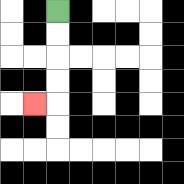{'start': '[2, 0]', 'end': '[1, 4]', 'path_directions': 'D,D,D,D,L', 'path_coordinates': '[[2, 0], [2, 1], [2, 2], [2, 3], [2, 4], [1, 4]]'}